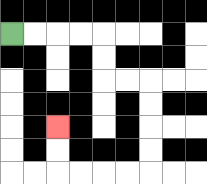{'start': '[0, 1]', 'end': '[2, 5]', 'path_directions': 'R,R,R,R,D,D,R,R,D,D,D,D,L,L,L,L,U,U', 'path_coordinates': '[[0, 1], [1, 1], [2, 1], [3, 1], [4, 1], [4, 2], [4, 3], [5, 3], [6, 3], [6, 4], [6, 5], [6, 6], [6, 7], [5, 7], [4, 7], [3, 7], [2, 7], [2, 6], [2, 5]]'}